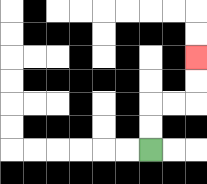{'start': '[6, 6]', 'end': '[8, 2]', 'path_directions': 'U,U,R,R,U,U', 'path_coordinates': '[[6, 6], [6, 5], [6, 4], [7, 4], [8, 4], [8, 3], [8, 2]]'}